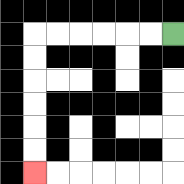{'start': '[7, 1]', 'end': '[1, 7]', 'path_directions': 'L,L,L,L,L,L,D,D,D,D,D,D', 'path_coordinates': '[[7, 1], [6, 1], [5, 1], [4, 1], [3, 1], [2, 1], [1, 1], [1, 2], [1, 3], [1, 4], [1, 5], [1, 6], [1, 7]]'}